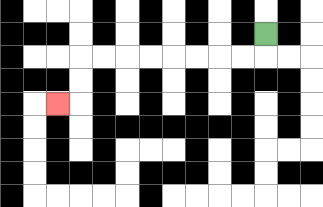{'start': '[11, 1]', 'end': '[2, 4]', 'path_directions': 'D,L,L,L,L,L,L,L,L,D,D,L', 'path_coordinates': '[[11, 1], [11, 2], [10, 2], [9, 2], [8, 2], [7, 2], [6, 2], [5, 2], [4, 2], [3, 2], [3, 3], [3, 4], [2, 4]]'}